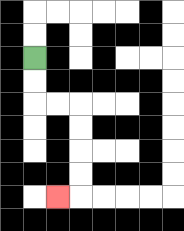{'start': '[1, 2]', 'end': '[2, 8]', 'path_directions': 'D,D,R,R,D,D,D,D,L', 'path_coordinates': '[[1, 2], [1, 3], [1, 4], [2, 4], [3, 4], [3, 5], [3, 6], [3, 7], [3, 8], [2, 8]]'}